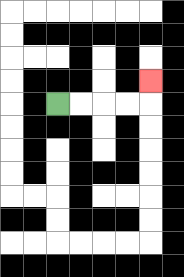{'start': '[2, 4]', 'end': '[6, 3]', 'path_directions': 'R,R,R,R,U', 'path_coordinates': '[[2, 4], [3, 4], [4, 4], [5, 4], [6, 4], [6, 3]]'}